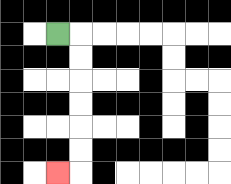{'start': '[2, 1]', 'end': '[2, 7]', 'path_directions': 'R,D,D,D,D,D,D,L', 'path_coordinates': '[[2, 1], [3, 1], [3, 2], [3, 3], [3, 4], [3, 5], [3, 6], [3, 7], [2, 7]]'}